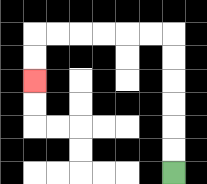{'start': '[7, 7]', 'end': '[1, 3]', 'path_directions': 'U,U,U,U,U,U,L,L,L,L,L,L,D,D', 'path_coordinates': '[[7, 7], [7, 6], [7, 5], [7, 4], [7, 3], [7, 2], [7, 1], [6, 1], [5, 1], [4, 1], [3, 1], [2, 1], [1, 1], [1, 2], [1, 3]]'}